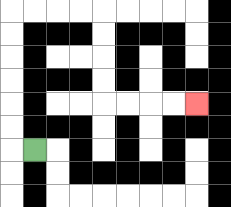{'start': '[1, 6]', 'end': '[8, 4]', 'path_directions': 'L,U,U,U,U,U,U,R,R,R,R,D,D,D,D,R,R,R,R', 'path_coordinates': '[[1, 6], [0, 6], [0, 5], [0, 4], [0, 3], [0, 2], [0, 1], [0, 0], [1, 0], [2, 0], [3, 0], [4, 0], [4, 1], [4, 2], [4, 3], [4, 4], [5, 4], [6, 4], [7, 4], [8, 4]]'}